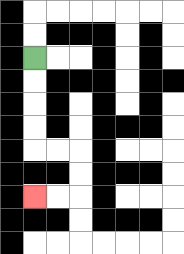{'start': '[1, 2]', 'end': '[1, 8]', 'path_directions': 'D,D,D,D,R,R,D,D,L,L', 'path_coordinates': '[[1, 2], [1, 3], [1, 4], [1, 5], [1, 6], [2, 6], [3, 6], [3, 7], [3, 8], [2, 8], [1, 8]]'}